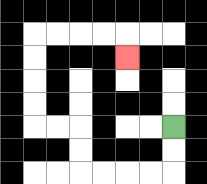{'start': '[7, 5]', 'end': '[5, 2]', 'path_directions': 'D,D,L,L,L,L,U,U,L,L,U,U,U,U,R,R,R,R,D', 'path_coordinates': '[[7, 5], [7, 6], [7, 7], [6, 7], [5, 7], [4, 7], [3, 7], [3, 6], [3, 5], [2, 5], [1, 5], [1, 4], [1, 3], [1, 2], [1, 1], [2, 1], [3, 1], [4, 1], [5, 1], [5, 2]]'}